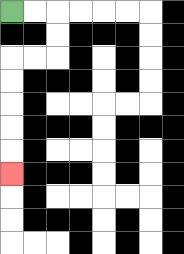{'start': '[0, 0]', 'end': '[0, 7]', 'path_directions': 'R,R,D,D,L,L,D,D,D,D,D', 'path_coordinates': '[[0, 0], [1, 0], [2, 0], [2, 1], [2, 2], [1, 2], [0, 2], [0, 3], [0, 4], [0, 5], [0, 6], [0, 7]]'}